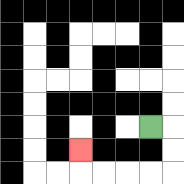{'start': '[6, 5]', 'end': '[3, 6]', 'path_directions': 'R,D,D,L,L,L,L,U', 'path_coordinates': '[[6, 5], [7, 5], [7, 6], [7, 7], [6, 7], [5, 7], [4, 7], [3, 7], [3, 6]]'}